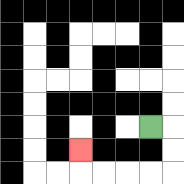{'start': '[6, 5]', 'end': '[3, 6]', 'path_directions': 'R,D,D,L,L,L,L,U', 'path_coordinates': '[[6, 5], [7, 5], [7, 6], [7, 7], [6, 7], [5, 7], [4, 7], [3, 7], [3, 6]]'}